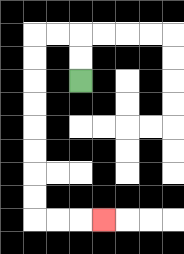{'start': '[3, 3]', 'end': '[4, 9]', 'path_directions': 'U,U,L,L,D,D,D,D,D,D,D,D,R,R,R', 'path_coordinates': '[[3, 3], [3, 2], [3, 1], [2, 1], [1, 1], [1, 2], [1, 3], [1, 4], [1, 5], [1, 6], [1, 7], [1, 8], [1, 9], [2, 9], [3, 9], [4, 9]]'}